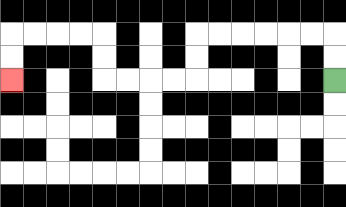{'start': '[14, 3]', 'end': '[0, 3]', 'path_directions': 'U,U,L,L,L,L,L,L,D,D,L,L,L,L,U,U,L,L,L,L,D,D', 'path_coordinates': '[[14, 3], [14, 2], [14, 1], [13, 1], [12, 1], [11, 1], [10, 1], [9, 1], [8, 1], [8, 2], [8, 3], [7, 3], [6, 3], [5, 3], [4, 3], [4, 2], [4, 1], [3, 1], [2, 1], [1, 1], [0, 1], [0, 2], [0, 3]]'}